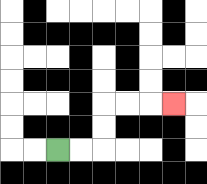{'start': '[2, 6]', 'end': '[7, 4]', 'path_directions': 'R,R,U,U,R,R,R', 'path_coordinates': '[[2, 6], [3, 6], [4, 6], [4, 5], [4, 4], [5, 4], [6, 4], [7, 4]]'}